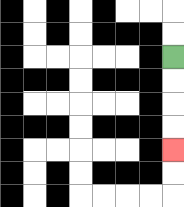{'start': '[7, 2]', 'end': '[7, 6]', 'path_directions': 'D,D,D,D', 'path_coordinates': '[[7, 2], [7, 3], [7, 4], [7, 5], [7, 6]]'}